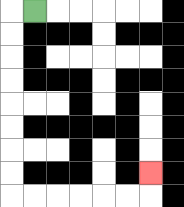{'start': '[1, 0]', 'end': '[6, 7]', 'path_directions': 'L,D,D,D,D,D,D,D,D,R,R,R,R,R,R,U', 'path_coordinates': '[[1, 0], [0, 0], [0, 1], [0, 2], [0, 3], [0, 4], [0, 5], [0, 6], [0, 7], [0, 8], [1, 8], [2, 8], [3, 8], [4, 8], [5, 8], [6, 8], [6, 7]]'}